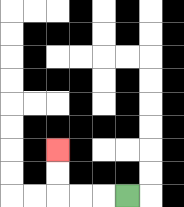{'start': '[5, 8]', 'end': '[2, 6]', 'path_directions': 'L,L,L,U,U', 'path_coordinates': '[[5, 8], [4, 8], [3, 8], [2, 8], [2, 7], [2, 6]]'}